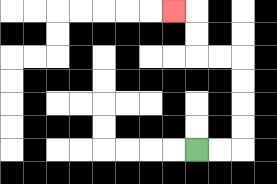{'start': '[8, 6]', 'end': '[7, 0]', 'path_directions': 'R,R,U,U,U,U,L,L,U,U,L', 'path_coordinates': '[[8, 6], [9, 6], [10, 6], [10, 5], [10, 4], [10, 3], [10, 2], [9, 2], [8, 2], [8, 1], [8, 0], [7, 0]]'}